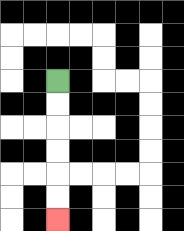{'start': '[2, 3]', 'end': '[2, 9]', 'path_directions': 'D,D,D,D,D,D', 'path_coordinates': '[[2, 3], [2, 4], [2, 5], [2, 6], [2, 7], [2, 8], [2, 9]]'}